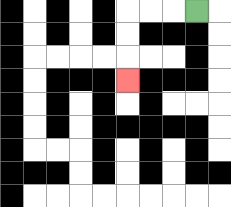{'start': '[8, 0]', 'end': '[5, 3]', 'path_directions': 'L,L,L,D,D,D', 'path_coordinates': '[[8, 0], [7, 0], [6, 0], [5, 0], [5, 1], [5, 2], [5, 3]]'}